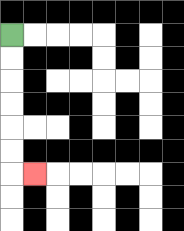{'start': '[0, 1]', 'end': '[1, 7]', 'path_directions': 'D,D,D,D,D,D,R', 'path_coordinates': '[[0, 1], [0, 2], [0, 3], [0, 4], [0, 5], [0, 6], [0, 7], [1, 7]]'}